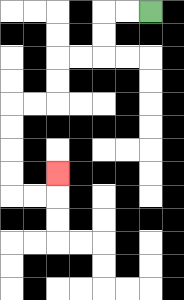{'start': '[6, 0]', 'end': '[2, 7]', 'path_directions': 'L,L,D,D,L,L,D,D,L,L,D,D,D,D,R,R,U', 'path_coordinates': '[[6, 0], [5, 0], [4, 0], [4, 1], [4, 2], [3, 2], [2, 2], [2, 3], [2, 4], [1, 4], [0, 4], [0, 5], [0, 6], [0, 7], [0, 8], [1, 8], [2, 8], [2, 7]]'}